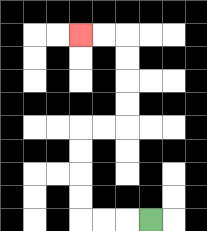{'start': '[6, 9]', 'end': '[3, 1]', 'path_directions': 'L,L,L,U,U,U,U,R,R,U,U,U,U,L,L', 'path_coordinates': '[[6, 9], [5, 9], [4, 9], [3, 9], [3, 8], [3, 7], [3, 6], [3, 5], [4, 5], [5, 5], [5, 4], [5, 3], [5, 2], [5, 1], [4, 1], [3, 1]]'}